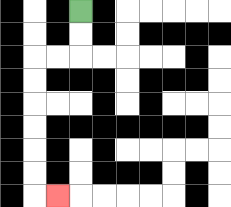{'start': '[3, 0]', 'end': '[2, 8]', 'path_directions': 'D,D,L,L,D,D,D,D,D,D,R', 'path_coordinates': '[[3, 0], [3, 1], [3, 2], [2, 2], [1, 2], [1, 3], [1, 4], [1, 5], [1, 6], [1, 7], [1, 8], [2, 8]]'}